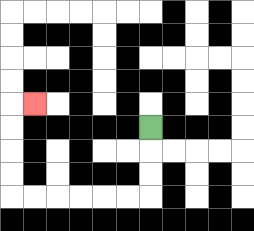{'start': '[6, 5]', 'end': '[1, 4]', 'path_directions': 'D,D,D,L,L,L,L,L,L,U,U,U,U,R', 'path_coordinates': '[[6, 5], [6, 6], [6, 7], [6, 8], [5, 8], [4, 8], [3, 8], [2, 8], [1, 8], [0, 8], [0, 7], [0, 6], [0, 5], [0, 4], [1, 4]]'}